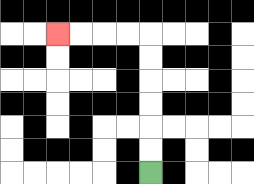{'start': '[6, 7]', 'end': '[2, 1]', 'path_directions': 'U,U,U,U,U,U,L,L,L,L', 'path_coordinates': '[[6, 7], [6, 6], [6, 5], [6, 4], [6, 3], [6, 2], [6, 1], [5, 1], [4, 1], [3, 1], [2, 1]]'}